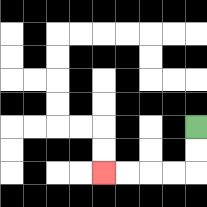{'start': '[8, 5]', 'end': '[4, 7]', 'path_directions': 'D,D,L,L,L,L', 'path_coordinates': '[[8, 5], [8, 6], [8, 7], [7, 7], [6, 7], [5, 7], [4, 7]]'}